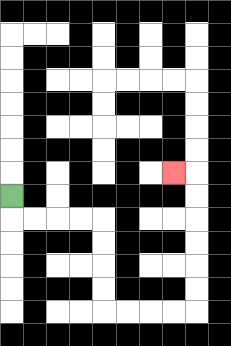{'start': '[0, 8]', 'end': '[7, 7]', 'path_directions': 'D,R,R,R,R,D,D,D,D,R,R,R,R,U,U,U,U,U,U,L', 'path_coordinates': '[[0, 8], [0, 9], [1, 9], [2, 9], [3, 9], [4, 9], [4, 10], [4, 11], [4, 12], [4, 13], [5, 13], [6, 13], [7, 13], [8, 13], [8, 12], [8, 11], [8, 10], [8, 9], [8, 8], [8, 7], [7, 7]]'}